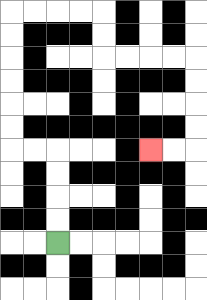{'start': '[2, 10]', 'end': '[6, 6]', 'path_directions': 'U,U,U,U,L,L,U,U,U,U,U,U,R,R,R,R,D,D,R,R,R,R,D,D,D,D,L,L', 'path_coordinates': '[[2, 10], [2, 9], [2, 8], [2, 7], [2, 6], [1, 6], [0, 6], [0, 5], [0, 4], [0, 3], [0, 2], [0, 1], [0, 0], [1, 0], [2, 0], [3, 0], [4, 0], [4, 1], [4, 2], [5, 2], [6, 2], [7, 2], [8, 2], [8, 3], [8, 4], [8, 5], [8, 6], [7, 6], [6, 6]]'}